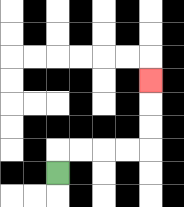{'start': '[2, 7]', 'end': '[6, 3]', 'path_directions': 'U,R,R,R,R,U,U,U', 'path_coordinates': '[[2, 7], [2, 6], [3, 6], [4, 6], [5, 6], [6, 6], [6, 5], [6, 4], [6, 3]]'}